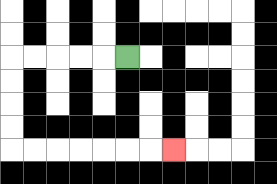{'start': '[5, 2]', 'end': '[7, 6]', 'path_directions': 'L,L,L,L,L,D,D,D,D,R,R,R,R,R,R,R', 'path_coordinates': '[[5, 2], [4, 2], [3, 2], [2, 2], [1, 2], [0, 2], [0, 3], [0, 4], [0, 5], [0, 6], [1, 6], [2, 6], [3, 6], [4, 6], [5, 6], [6, 6], [7, 6]]'}